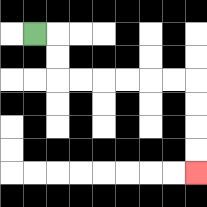{'start': '[1, 1]', 'end': '[8, 7]', 'path_directions': 'R,D,D,R,R,R,R,R,R,D,D,D,D', 'path_coordinates': '[[1, 1], [2, 1], [2, 2], [2, 3], [3, 3], [4, 3], [5, 3], [6, 3], [7, 3], [8, 3], [8, 4], [8, 5], [8, 6], [8, 7]]'}